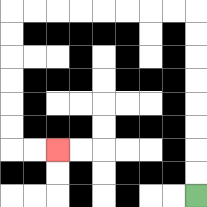{'start': '[8, 8]', 'end': '[2, 6]', 'path_directions': 'U,U,U,U,U,U,U,U,L,L,L,L,L,L,L,L,D,D,D,D,D,D,R,R', 'path_coordinates': '[[8, 8], [8, 7], [8, 6], [8, 5], [8, 4], [8, 3], [8, 2], [8, 1], [8, 0], [7, 0], [6, 0], [5, 0], [4, 0], [3, 0], [2, 0], [1, 0], [0, 0], [0, 1], [0, 2], [0, 3], [0, 4], [0, 5], [0, 6], [1, 6], [2, 6]]'}